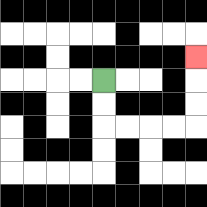{'start': '[4, 3]', 'end': '[8, 2]', 'path_directions': 'D,D,R,R,R,R,U,U,U', 'path_coordinates': '[[4, 3], [4, 4], [4, 5], [5, 5], [6, 5], [7, 5], [8, 5], [8, 4], [8, 3], [8, 2]]'}